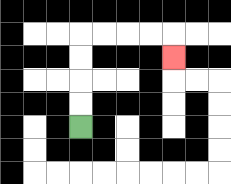{'start': '[3, 5]', 'end': '[7, 2]', 'path_directions': 'U,U,U,U,R,R,R,R,D', 'path_coordinates': '[[3, 5], [3, 4], [3, 3], [3, 2], [3, 1], [4, 1], [5, 1], [6, 1], [7, 1], [7, 2]]'}